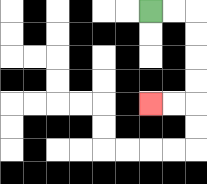{'start': '[6, 0]', 'end': '[6, 4]', 'path_directions': 'R,R,D,D,D,D,L,L', 'path_coordinates': '[[6, 0], [7, 0], [8, 0], [8, 1], [8, 2], [8, 3], [8, 4], [7, 4], [6, 4]]'}